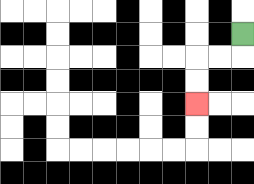{'start': '[10, 1]', 'end': '[8, 4]', 'path_directions': 'D,L,L,D,D', 'path_coordinates': '[[10, 1], [10, 2], [9, 2], [8, 2], [8, 3], [8, 4]]'}